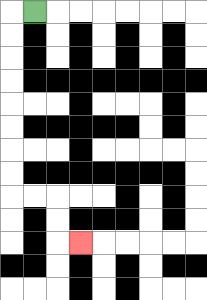{'start': '[1, 0]', 'end': '[3, 10]', 'path_directions': 'L,D,D,D,D,D,D,D,D,R,R,D,D,R', 'path_coordinates': '[[1, 0], [0, 0], [0, 1], [0, 2], [0, 3], [0, 4], [0, 5], [0, 6], [0, 7], [0, 8], [1, 8], [2, 8], [2, 9], [2, 10], [3, 10]]'}